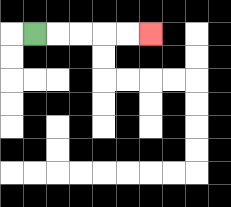{'start': '[1, 1]', 'end': '[6, 1]', 'path_directions': 'R,R,R,R,R', 'path_coordinates': '[[1, 1], [2, 1], [3, 1], [4, 1], [5, 1], [6, 1]]'}